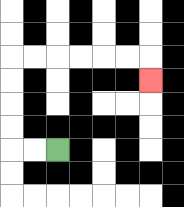{'start': '[2, 6]', 'end': '[6, 3]', 'path_directions': 'L,L,U,U,U,U,R,R,R,R,R,R,D', 'path_coordinates': '[[2, 6], [1, 6], [0, 6], [0, 5], [0, 4], [0, 3], [0, 2], [1, 2], [2, 2], [3, 2], [4, 2], [5, 2], [6, 2], [6, 3]]'}